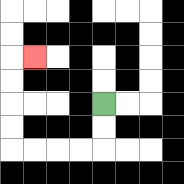{'start': '[4, 4]', 'end': '[1, 2]', 'path_directions': 'D,D,L,L,L,L,U,U,U,U,R', 'path_coordinates': '[[4, 4], [4, 5], [4, 6], [3, 6], [2, 6], [1, 6], [0, 6], [0, 5], [0, 4], [0, 3], [0, 2], [1, 2]]'}